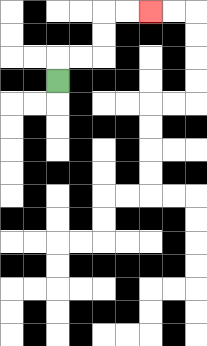{'start': '[2, 3]', 'end': '[6, 0]', 'path_directions': 'U,R,R,U,U,R,R', 'path_coordinates': '[[2, 3], [2, 2], [3, 2], [4, 2], [4, 1], [4, 0], [5, 0], [6, 0]]'}